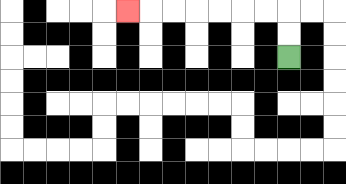{'start': '[12, 2]', 'end': '[5, 0]', 'path_directions': 'U,U,L,L,L,L,L,L,L', 'path_coordinates': '[[12, 2], [12, 1], [12, 0], [11, 0], [10, 0], [9, 0], [8, 0], [7, 0], [6, 0], [5, 0]]'}